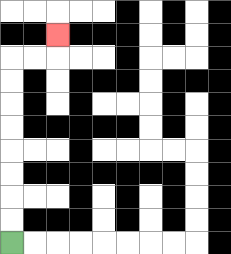{'start': '[0, 10]', 'end': '[2, 1]', 'path_directions': 'U,U,U,U,U,U,U,U,R,R,U', 'path_coordinates': '[[0, 10], [0, 9], [0, 8], [0, 7], [0, 6], [0, 5], [0, 4], [0, 3], [0, 2], [1, 2], [2, 2], [2, 1]]'}